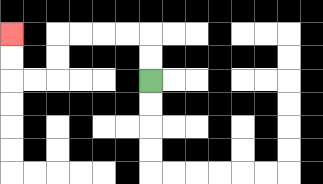{'start': '[6, 3]', 'end': '[0, 1]', 'path_directions': 'U,U,L,L,L,L,D,D,L,L,U,U', 'path_coordinates': '[[6, 3], [6, 2], [6, 1], [5, 1], [4, 1], [3, 1], [2, 1], [2, 2], [2, 3], [1, 3], [0, 3], [0, 2], [0, 1]]'}